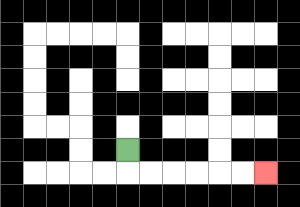{'start': '[5, 6]', 'end': '[11, 7]', 'path_directions': 'D,R,R,R,R,R,R', 'path_coordinates': '[[5, 6], [5, 7], [6, 7], [7, 7], [8, 7], [9, 7], [10, 7], [11, 7]]'}